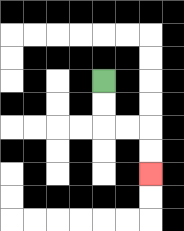{'start': '[4, 3]', 'end': '[6, 7]', 'path_directions': 'D,D,R,R,D,D', 'path_coordinates': '[[4, 3], [4, 4], [4, 5], [5, 5], [6, 5], [6, 6], [6, 7]]'}